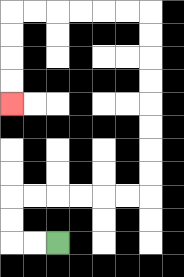{'start': '[2, 10]', 'end': '[0, 4]', 'path_directions': 'L,L,U,U,R,R,R,R,R,R,U,U,U,U,U,U,U,U,L,L,L,L,L,L,D,D,D,D', 'path_coordinates': '[[2, 10], [1, 10], [0, 10], [0, 9], [0, 8], [1, 8], [2, 8], [3, 8], [4, 8], [5, 8], [6, 8], [6, 7], [6, 6], [6, 5], [6, 4], [6, 3], [6, 2], [6, 1], [6, 0], [5, 0], [4, 0], [3, 0], [2, 0], [1, 0], [0, 0], [0, 1], [0, 2], [0, 3], [0, 4]]'}